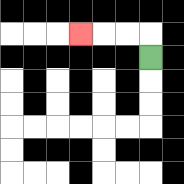{'start': '[6, 2]', 'end': '[3, 1]', 'path_directions': 'U,L,L,L', 'path_coordinates': '[[6, 2], [6, 1], [5, 1], [4, 1], [3, 1]]'}